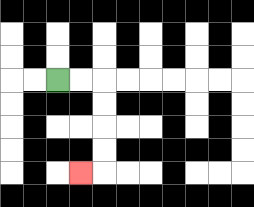{'start': '[2, 3]', 'end': '[3, 7]', 'path_directions': 'R,R,D,D,D,D,L', 'path_coordinates': '[[2, 3], [3, 3], [4, 3], [4, 4], [4, 5], [4, 6], [4, 7], [3, 7]]'}